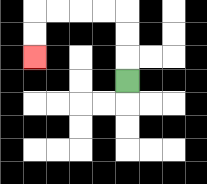{'start': '[5, 3]', 'end': '[1, 2]', 'path_directions': 'U,U,U,L,L,L,L,D,D', 'path_coordinates': '[[5, 3], [5, 2], [5, 1], [5, 0], [4, 0], [3, 0], [2, 0], [1, 0], [1, 1], [1, 2]]'}